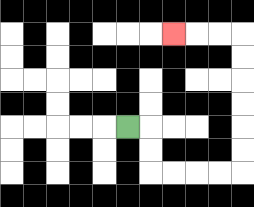{'start': '[5, 5]', 'end': '[7, 1]', 'path_directions': 'R,D,D,R,R,R,R,U,U,U,U,U,U,L,L,L', 'path_coordinates': '[[5, 5], [6, 5], [6, 6], [6, 7], [7, 7], [8, 7], [9, 7], [10, 7], [10, 6], [10, 5], [10, 4], [10, 3], [10, 2], [10, 1], [9, 1], [8, 1], [7, 1]]'}